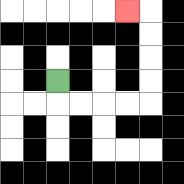{'start': '[2, 3]', 'end': '[5, 0]', 'path_directions': 'D,R,R,R,R,U,U,U,U,L', 'path_coordinates': '[[2, 3], [2, 4], [3, 4], [4, 4], [5, 4], [6, 4], [6, 3], [6, 2], [6, 1], [6, 0], [5, 0]]'}